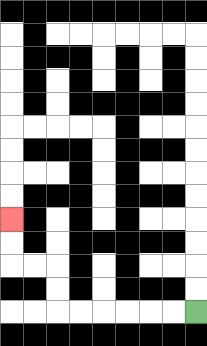{'start': '[8, 13]', 'end': '[0, 9]', 'path_directions': 'L,L,L,L,L,L,U,U,L,L,U,U', 'path_coordinates': '[[8, 13], [7, 13], [6, 13], [5, 13], [4, 13], [3, 13], [2, 13], [2, 12], [2, 11], [1, 11], [0, 11], [0, 10], [0, 9]]'}